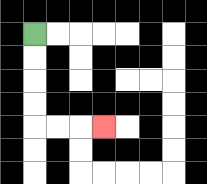{'start': '[1, 1]', 'end': '[4, 5]', 'path_directions': 'D,D,D,D,R,R,R', 'path_coordinates': '[[1, 1], [1, 2], [1, 3], [1, 4], [1, 5], [2, 5], [3, 5], [4, 5]]'}